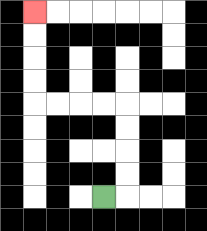{'start': '[4, 8]', 'end': '[1, 0]', 'path_directions': 'R,U,U,U,U,L,L,L,L,U,U,U,U', 'path_coordinates': '[[4, 8], [5, 8], [5, 7], [5, 6], [5, 5], [5, 4], [4, 4], [3, 4], [2, 4], [1, 4], [1, 3], [1, 2], [1, 1], [1, 0]]'}